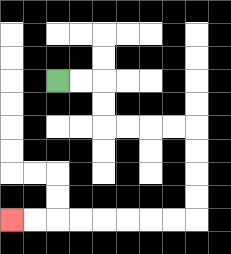{'start': '[2, 3]', 'end': '[0, 9]', 'path_directions': 'R,R,D,D,R,R,R,R,D,D,D,D,L,L,L,L,L,L,L,L', 'path_coordinates': '[[2, 3], [3, 3], [4, 3], [4, 4], [4, 5], [5, 5], [6, 5], [7, 5], [8, 5], [8, 6], [8, 7], [8, 8], [8, 9], [7, 9], [6, 9], [5, 9], [4, 9], [3, 9], [2, 9], [1, 9], [0, 9]]'}